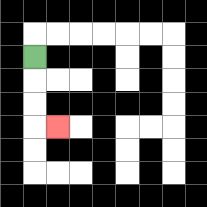{'start': '[1, 2]', 'end': '[2, 5]', 'path_directions': 'D,D,D,R', 'path_coordinates': '[[1, 2], [1, 3], [1, 4], [1, 5], [2, 5]]'}